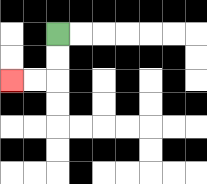{'start': '[2, 1]', 'end': '[0, 3]', 'path_directions': 'D,D,L,L', 'path_coordinates': '[[2, 1], [2, 2], [2, 3], [1, 3], [0, 3]]'}